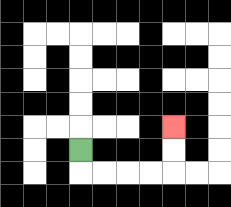{'start': '[3, 6]', 'end': '[7, 5]', 'path_directions': 'D,R,R,R,R,U,U', 'path_coordinates': '[[3, 6], [3, 7], [4, 7], [5, 7], [6, 7], [7, 7], [7, 6], [7, 5]]'}